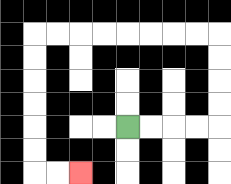{'start': '[5, 5]', 'end': '[3, 7]', 'path_directions': 'R,R,R,R,U,U,U,U,L,L,L,L,L,L,L,L,D,D,D,D,D,D,R,R', 'path_coordinates': '[[5, 5], [6, 5], [7, 5], [8, 5], [9, 5], [9, 4], [9, 3], [9, 2], [9, 1], [8, 1], [7, 1], [6, 1], [5, 1], [4, 1], [3, 1], [2, 1], [1, 1], [1, 2], [1, 3], [1, 4], [1, 5], [1, 6], [1, 7], [2, 7], [3, 7]]'}